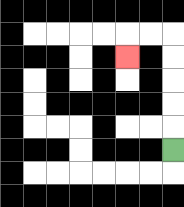{'start': '[7, 6]', 'end': '[5, 2]', 'path_directions': 'U,U,U,U,U,L,L,D', 'path_coordinates': '[[7, 6], [7, 5], [7, 4], [7, 3], [7, 2], [7, 1], [6, 1], [5, 1], [5, 2]]'}